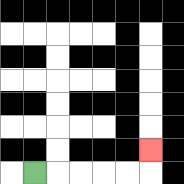{'start': '[1, 7]', 'end': '[6, 6]', 'path_directions': 'R,R,R,R,R,U', 'path_coordinates': '[[1, 7], [2, 7], [3, 7], [4, 7], [5, 7], [6, 7], [6, 6]]'}